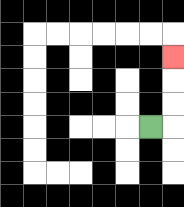{'start': '[6, 5]', 'end': '[7, 2]', 'path_directions': 'R,U,U,U', 'path_coordinates': '[[6, 5], [7, 5], [7, 4], [7, 3], [7, 2]]'}